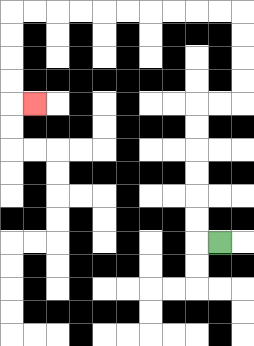{'start': '[9, 10]', 'end': '[1, 4]', 'path_directions': 'L,U,U,U,U,U,U,R,R,U,U,U,U,L,L,L,L,L,L,L,L,L,L,D,D,D,D,R', 'path_coordinates': '[[9, 10], [8, 10], [8, 9], [8, 8], [8, 7], [8, 6], [8, 5], [8, 4], [9, 4], [10, 4], [10, 3], [10, 2], [10, 1], [10, 0], [9, 0], [8, 0], [7, 0], [6, 0], [5, 0], [4, 0], [3, 0], [2, 0], [1, 0], [0, 0], [0, 1], [0, 2], [0, 3], [0, 4], [1, 4]]'}